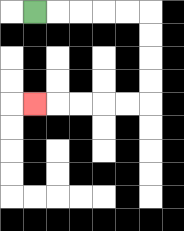{'start': '[1, 0]', 'end': '[1, 4]', 'path_directions': 'R,R,R,R,R,D,D,D,D,L,L,L,L,L', 'path_coordinates': '[[1, 0], [2, 0], [3, 0], [4, 0], [5, 0], [6, 0], [6, 1], [6, 2], [6, 3], [6, 4], [5, 4], [4, 4], [3, 4], [2, 4], [1, 4]]'}